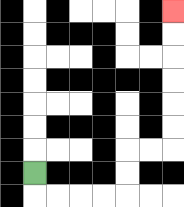{'start': '[1, 7]', 'end': '[7, 0]', 'path_directions': 'D,R,R,R,R,U,U,R,R,U,U,U,U,U,U', 'path_coordinates': '[[1, 7], [1, 8], [2, 8], [3, 8], [4, 8], [5, 8], [5, 7], [5, 6], [6, 6], [7, 6], [7, 5], [7, 4], [7, 3], [7, 2], [7, 1], [7, 0]]'}